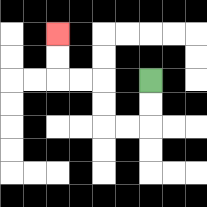{'start': '[6, 3]', 'end': '[2, 1]', 'path_directions': 'D,D,L,L,U,U,L,L,U,U', 'path_coordinates': '[[6, 3], [6, 4], [6, 5], [5, 5], [4, 5], [4, 4], [4, 3], [3, 3], [2, 3], [2, 2], [2, 1]]'}